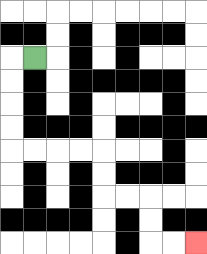{'start': '[1, 2]', 'end': '[8, 10]', 'path_directions': 'L,D,D,D,D,R,R,R,R,D,D,R,R,D,D,R,R', 'path_coordinates': '[[1, 2], [0, 2], [0, 3], [0, 4], [0, 5], [0, 6], [1, 6], [2, 6], [3, 6], [4, 6], [4, 7], [4, 8], [5, 8], [6, 8], [6, 9], [6, 10], [7, 10], [8, 10]]'}